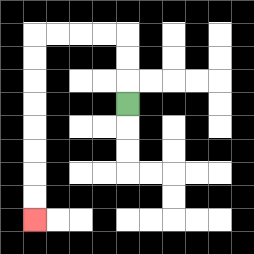{'start': '[5, 4]', 'end': '[1, 9]', 'path_directions': 'U,U,U,L,L,L,L,D,D,D,D,D,D,D,D', 'path_coordinates': '[[5, 4], [5, 3], [5, 2], [5, 1], [4, 1], [3, 1], [2, 1], [1, 1], [1, 2], [1, 3], [1, 4], [1, 5], [1, 6], [1, 7], [1, 8], [1, 9]]'}